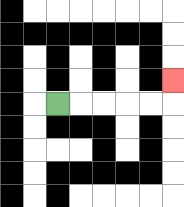{'start': '[2, 4]', 'end': '[7, 3]', 'path_directions': 'R,R,R,R,R,U', 'path_coordinates': '[[2, 4], [3, 4], [4, 4], [5, 4], [6, 4], [7, 4], [7, 3]]'}